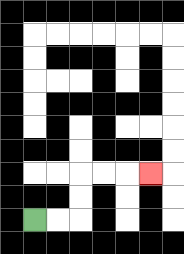{'start': '[1, 9]', 'end': '[6, 7]', 'path_directions': 'R,R,U,U,R,R,R', 'path_coordinates': '[[1, 9], [2, 9], [3, 9], [3, 8], [3, 7], [4, 7], [5, 7], [6, 7]]'}